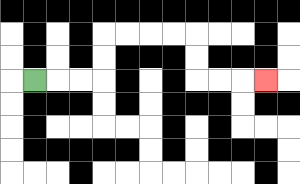{'start': '[1, 3]', 'end': '[11, 3]', 'path_directions': 'R,R,R,U,U,R,R,R,R,D,D,R,R,R', 'path_coordinates': '[[1, 3], [2, 3], [3, 3], [4, 3], [4, 2], [4, 1], [5, 1], [6, 1], [7, 1], [8, 1], [8, 2], [8, 3], [9, 3], [10, 3], [11, 3]]'}